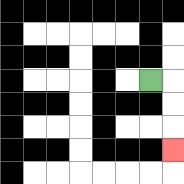{'start': '[6, 3]', 'end': '[7, 6]', 'path_directions': 'R,D,D,D', 'path_coordinates': '[[6, 3], [7, 3], [7, 4], [7, 5], [7, 6]]'}